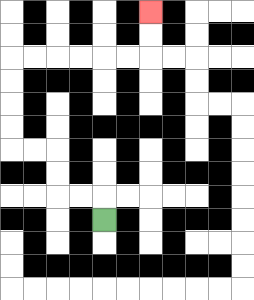{'start': '[4, 9]', 'end': '[6, 0]', 'path_directions': 'U,L,L,U,U,L,L,U,U,U,U,R,R,R,R,R,R,U,U', 'path_coordinates': '[[4, 9], [4, 8], [3, 8], [2, 8], [2, 7], [2, 6], [1, 6], [0, 6], [0, 5], [0, 4], [0, 3], [0, 2], [1, 2], [2, 2], [3, 2], [4, 2], [5, 2], [6, 2], [6, 1], [6, 0]]'}